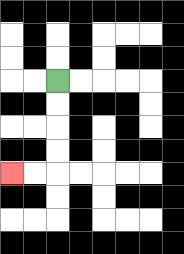{'start': '[2, 3]', 'end': '[0, 7]', 'path_directions': 'D,D,D,D,L,L', 'path_coordinates': '[[2, 3], [2, 4], [2, 5], [2, 6], [2, 7], [1, 7], [0, 7]]'}